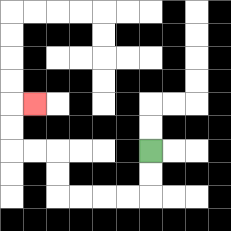{'start': '[6, 6]', 'end': '[1, 4]', 'path_directions': 'D,D,L,L,L,L,U,U,L,L,U,U,R', 'path_coordinates': '[[6, 6], [6, 7], [6, 8], [5, 8], [4, 8], [3, 8], [2, 8], [2, 7], [2, 6], [1, 6], [0, 6], [0, 5], [0, 4], [1, 4]]'}